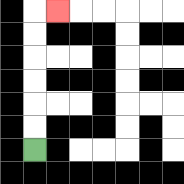{'start': '[1, 6]', 'end': '[2, 0]', 'path_directions': 'U,U,U,U,U,U,R', 'path_coordinates': '[[1, 6], [1, 5], [1, 4], [1, 3], [1, 2], [1, 1], [1, 0], [2, 0]]'}